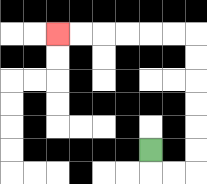{'start': '[6, 6]', 'end': '[2, 1]', 'path_directions': 'D,R,R,U,U,U,U,U,U,L,L,L,L,L,L', 'path_coordinates': '[[6, 6], [6, 7], [7, 7], [8, 7], [8, 6], [8, 5], [8, 4], [8, 3], [8, 2], [8, 1], [7, 1], [6, 1], [5, 1], [4, 1], [3, 1], [2, 1]]'}